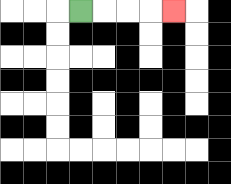{'start': '[3, 0]', 'end': '[7, 0]', 'path_directions': 'R,R,R,R', 'path_coordinates': '[[3, 0], [4, 0], [5, 0], [6, 0], [7, 0]]'}